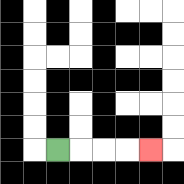{'start': '[2, 6]', 'end': '[6, 6]', 'path_directions': 'R,R,R,R', 'path_coordinates': '[[2, 6], [3, 6], [4, 6], [5, 6], [6, 6]]'}